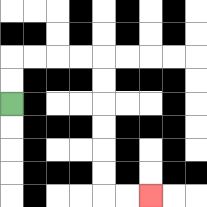{'start': '[0, 4]', 'end': '[6, 8]', 'path_directions': 'U,U,R,R,R,R,D,D,D,D,D,D,R,R', 'path_coordinates': '[[0, 4], [0, 3], [0, 2], [1, 2], [2, 2], [3, 2], [4, 2], [4, 3], [4, 4], [4, 5], [4, 6], [4, 7], [4, 8], [5, 8], [6, 8]]'}